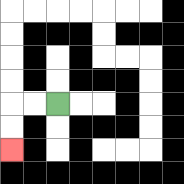{'start': '[2, 4]', 'end': '[0, 6]', 'path_directions': 'L,L,D,D', 'path_coordinates': '[[2, 4], [1, 4], [0, 4], [0, 5], [0, 6]]'}